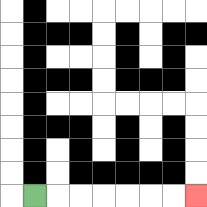{'start': '[1, 8]', 'end': '[8, 8]', 'path_directions': 'R,R,R,R,R,R,R', 'path_coordinates': '[[1, 8], [2, 8], [3, 8], [4, 8], [5, 8], [6, 8], [7, 8], [8, 8]]'}